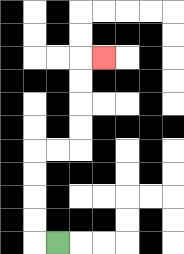{'start': '[2, 10]', 'end': '[4, 2]', 'path_directions': 'L,U,U,U,U,R,R,U,U,U,U,R', 'path_coordinates': '[[2, 10], [1, 10], [1, 9], [1, 8], [1, 7], [1, 6], [2, 6], [3, 6], [3, 5], [3, 4], [3, 3], [3, 2], [4, 2]]'}